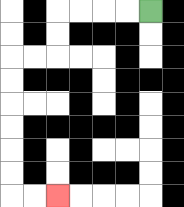{'start': '[6, 0]', 'end': '[2, 8]', 'path_directions': 'L,L,L,L,D,D,L,L,D,D,D,D,D,D,R,R', 'path_coordinates': '[[6, 0], [5, 0], [4, 0], [3, 0], [2, 0], [2, 1], [2, 2], [1, 2], [0, 2], [0, 3], [0, 4], [0, 5], [0, 6], [0, 7], [0, 8], [1, 8], [2, 8]]'}